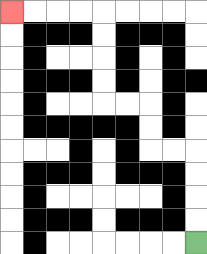{'start': '[8, 10]', 'end': '[0, 0]', 'path_directions': 'U,U,U,U,L,L,U,U,L,L,U,U,U,U,L,L,L,L', 'path_coordinates': '[[8, 10], [8, 9], [8, 8], [8, 7], [8, 6], [7, 6], [6, 6], [6, 5], [6, 4], [5, 4], [4, 4], [4, 3], [4, 2], [4, 1], [4, 0], [3, 0], [2, 0], [1, 0], [0, 0]]'}